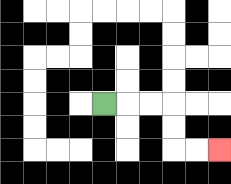{'start': '[4, 4]', 'end': '[9, 6]', 'path_directions': 'R,R,R,D,D,R,R', 'path_coordinates': '[[4, 4], [5, 4], [6, 4], [7, 4], [7, 5], [7, 6], [8, 6], [9, 6]]'}